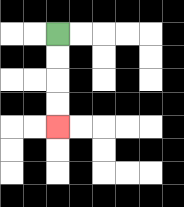{'start': '[2, 1]', 'end': '[2, 5]', 'path_directions': 'D,D,D,D', 'path_coordinates': '[[2, 1], [2, 2], [2, 3], [2, 4], [2, 5]]'}